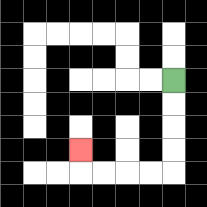{'start': '[7, 3]', 'end': '[3, 6]', 'path_directions': 'D,D,D,D,L,L,L,L,U', 'path_coordinates': '[[7, 3], [7, 4], [7, 5], [7, 6], [7, 7], [6, 7], [5, 7], [4, 7], [3, 7], [3, 6]]'}